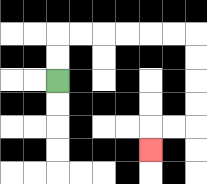{'start': '[2, 3]', 'end': '[6, 6]', 'path_directions': 'U,U,R,R,R,R,R,R,D,D,D,D,L,L,D', 'path_coordinates': '[[2, 3], [2, 2], [2, 1], [3, 1], [4, 1], [5, 1], [6, 1], [7, 1], [8, 1], [8, 2], [8, 3], [8, 4], [8, 5], [7, 5], [6, 5], [6, 6]]'}